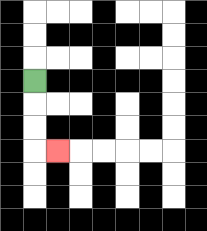{'start': '[1, 3]', 'end': '[2, 6]', 'path_directions': 'D,D,D,R', 'path_coordinates': '[[1, 3], [1, 4], [1, 5], [1, 6], [2, 6]]'}